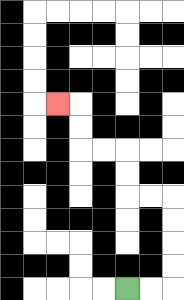{'start': '[5, 12]', 'end': '[2, 4]', 'path_directions': 'R,R,U,U,U,U,L,L,U,U,L,L,U,U,L', 'path_coordinates': '[[5, 12], [6, 12], [7, 12], [7, 11], [7, 10], [7, 9], [7, 8], [6, 8], [5, 8], [5, 7], [5, 6], [4, 6], [3, 6], [3, 5], [3, 4], [2, 4]]'}